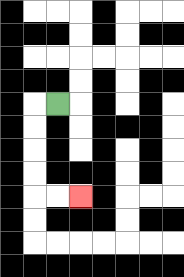{'start': '[2, 4]', 'end': '[3, 8]', 'path_directions': 'L,D,D,D,D,R,R', 'path_coordinates': '[[2, 4], [1, 4], [1, 5], [1, 6], [1, 7], [1, 8], [2, 8], [3, 8]]'}